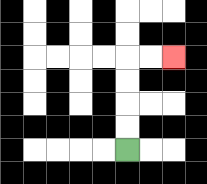{'start': '[5, 6]', 'end': '[7, 2]', 'path_directions': 'U,U,U,U,R,R', 'path_coordinates': '[[5, 6], [5, 5], [5, 4], [5, 3], [5, 2], [6, 2], [7, 2]]'}